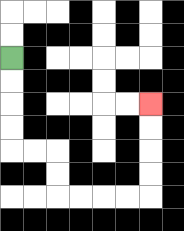{'start': '[0, 2]', 'end': '[6, 4]', 'path_directions': 'D,D,D,D,R,R,D,D,R,R,R,R,U,U,U,U', 'path_coordinates': '[[0, 2], [0, 3], [0, 4], [0, 5], [0, 6], [1, 6], [2, 6], [2, 7], [2, 8], [3, 8], [4, 8], [5, 8], [6, 8], [6, 7], [6, 6], [6, 5], [6, 4]]'}